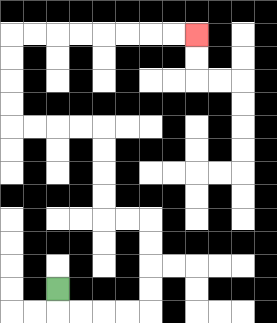{'start': '[2, 12]', 'end': '[8, 1]', 'path_directions': 'D,R,R,R,R,U,U,U,U,L,L,U,U,U,U,L,L,L,L,U,U,U,U,R,R,R,R,R,R,R,R', 'path_coordinates': '[[2, 12], [2, 13], [3, 13], [4, 13], [5, 13], [6, 13], [6, 12], [6, 11], [6, 10], [6, 9], [5, 9], [4, 9], [4, 8], [4, 7], [4, 6], [4, 5], [3, 5], [2, 5], [1, 5], [0, 5], [0, 4], [0, 3], [0, 2], [0, 1], [1, 1], [2, 1], [3, 1], [4, 1], [5, 1], [6, 1], [7, 1], [8, 1]]'}